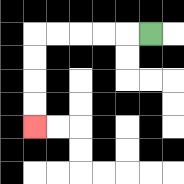{'start': '[6, 1]', 'end': '[1, 5]', 'path_directions': 'L,L,L,L,L,D,D,D,D', 'path_coordinates': '[[6, 1], [5, 1], [4, 1], [3, 1], [2, 1], [1, 1], [1, 2], [1, 3], [1, 4], [1, 5]]'}